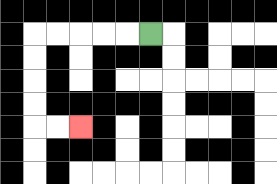{'start': '[6, 1]', 'end': '[3, 5]', 'path_directions': 'L,L,L,L,L,D,D,D,D,R,R', 'path_coordinates': '[[6, 1], [5, 1], [4, 1], [3, 1], [2, 1], [1, 1], [1, 2], [1, 3], [1, 4], [1, 5], [2, 5], [3, 5]]'}